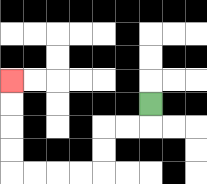{'start': '[6, 4]', 'end': '[0, 3]', 'path_directions': 'D,L,L,D,D,L,L,L,L,U,U,U,U', 'path_coordinates': '[[6, 4], [6, 5], [5, 5], [4, 5], [4, 6], [4, 7], [3, 7], [2, 7], [1, 7], [0, 7], [0, 6], [0, 5], [0, 4], [0, 3]]'}